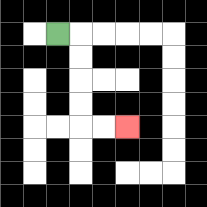{'start': '[2, 1]', 'end': '[5, 5]', 'path_directions': 'R,D,D,D,D,R,R', 'path_coordinates': '[[2, 1], [3, 1], [3, 2], [3, 3], [3, 4], [3, 5], [4, 5], [5, 5]]'}